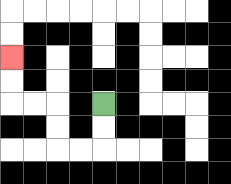{'start': '[4, 4]', 'end': '[0, 2]', 'path_directions': 'D,D,L,L,U,U,L,L,U,U', 'path_coordinates': '[[4, 4], [4, 5], [4, 6], [3, 6], [2, 6], [2, 5], [2, 4], [1, 4], [0, 4], [0, 3], [0, 2]]'}